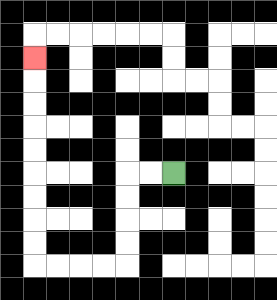{'start': '[7, 7]', 'end': '[1, 2]', 'path_directions': 'L,L,D,D,D,D,L,L,L,L,U,U,U,U,U,U,U,U,U', 'path_coordinates': '[[7, 7], [6, 7], [5, 7], [5, 8], [5, 9], [5, 10], [5, 11], [4, 11], [3, 11], [2, 11], [1, 11], [1, 10], [1, 9], [1, 8], [1, 7], [1, 6], [1, 5], [1, 4], [1, 3], [1, 2]]'}